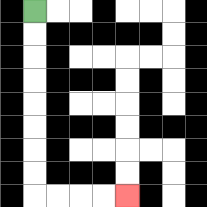{'start': '[1, 0]', 'end': '[5, 8]', 'path_directions': 'D,D,D,D,D,D,D,D,R,R,R,R', 'path_coordinates': '[[1, 0], [1, 1], [1, 2], [1, 3], [1, 4], [1, 5], [1, 6], [1, 7], [1, 8], [2, 8], [3, 8], [4, 8], [5, 8]]'}